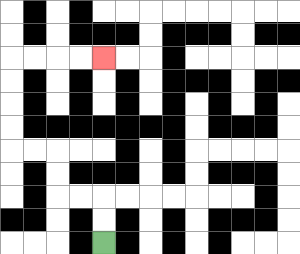{'start': '[4, 10]', 'end': '[4, 2]', 'path_directions': 'U,U,L,L,U,U,L,L,U,U,U,U,R,R,R,R', 'path_coordinates': '[[4, 10], [4, 9], [4, 8], [3, 8], [2, 8], [2, 7], [2, 6], [1, 6], [0, 6], [0, 5], [0, 4], [0, 3], [0, 2], [1, 2], [2, 2], [3, 2], [4, 2]]'}